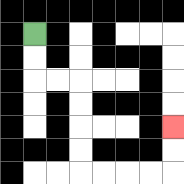{'start': '[1, 1]', 'end': '[7, 5]', 'path_directions': 'D,D,R,R,D,D,D,D,R,R,R,R,U,U', 'path_coordinates': '[[1, 1], [1, 2], [1, 3], [2, 3], [3, 3], [3, 4], [3, 5], [3, 6], [3, 7], [4, 7], [5, 7], [6, 7], [7, 7], [7, 6], [7, 5]]'}